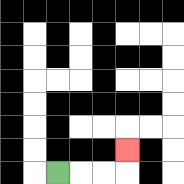{'start': '[2, 7]', 'end': '[5, 6]', 'path_directions': 'R,R,R,U', 'path_coordinates': '[[2, 7], [3, 7], [4, 7], [5, 7], [5, 6]]'}